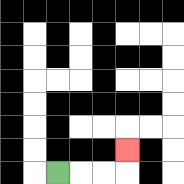{'start': '[2, 7]', 'end': '[5, 6]', 'path_directions': 'R,R,R,U', 'path_coordinates': '[[2, 7], [3, 7], [4, 7], [5, 7], [5, 6]]'}